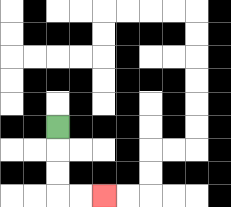{'start': '[2, 5]', 'end': '[4, 8]', 'path_directions': 'D,D,D,R,R', 'path_coordinates': '[[2, 5], [2, 6], [2, 7], [2, 8], [3, 8], [4, 8]]'}